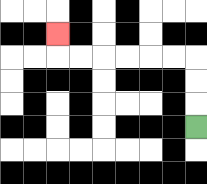{'start': '[8, 5]', 'end': '[2, 1]', 'path_directions': 'U,U,U,L,L,L,L,L,L,U', 'path_coordinates': '[[8, 5], [8, 4], [8, 3], [8, 2], [7, 2], [6, 2], [5, 2], [4, 2], [3, 2], [2, 2], [2, 1]]'}